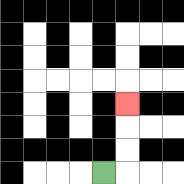{'start': '[4, 7]', 'end': '[5, 4]', 'path_directions': 'R,U,U,U', 'path_coordinates': '[[4, 7], [5, 7], [5, 6], [5, 5], [5, 4]]'}